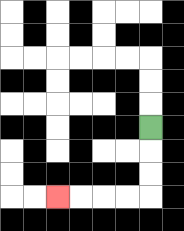{'start': '[6, 5]', 'end': '[2, 8]', 'path_directions': 'D,D,D,L,L,L,L', 'path_coordinates': '[[6, 5], [6, 6], [6, 7], [6, 8], [5, 8], [4, 8], [3, 8], [2, 8]]'}